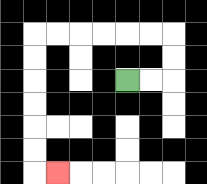{'start': '[5, 3]', 'end': '[2, 7]', 'path_directions': 'R,R,U,U,L,L,L,L,L,L,D,D,D,D,D,D,R', 'path_coordinates': '[[5, 3], [6, 3], [7, 3], [7, 2], [7, 1], [6, 1], [5, 1], [4, 1], [3, 1], [2, 1], [1, 1], [1, 2], [1, 3], [1, 4], [1, 5], [1, 6], [1, 7], [2, 7]]'}